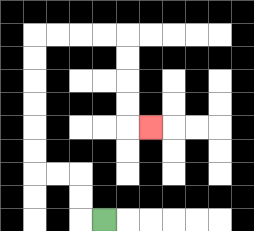{'start': '[4, 9]', 'end': '[6, 5]', 'path_directions': 'L,U,U,L,L,U,U,U,U,U,U,R,R,R,R,D,D,D,D,R', 'path_coordinates': '[[4, 9], [3, 9], [3, 8], [3, 7], [2, 7], [1, 7], [1, 6], [1, 5], [1, 4], [1, 3], [1, 2], [1, 1], [2, 1], [3, 1], [4, 1], [5, 1], [5, 2], [5, 3], [5, 4], [5, 5], [6, 5]]'}